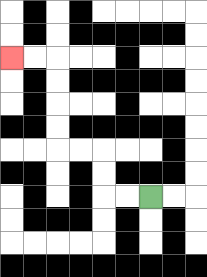{'start': '[6, 8]', 'end': '[0, 2]', 'path_directions': 'L,L,U,U,L,L,U,U,U,U,L,L', 'path_coordinates': '[[6, 8], [5, 8], [4, 8], [4, 7], [4, 6], [3, 6], [2, 6], [2, 5], [2, 4], [2, 3], [2, 2], [1, 2], [0, 2]]'}